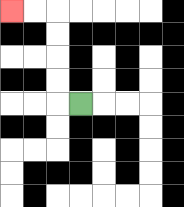{'start': '[3, 4]', 'end': '[0, 0]', 'path_directions': 'L,U,U,U,U,L,L', 'path_coordinates': '[[3, 4], [2, 4], [2, 3], [2, 2], [2, 1], [2, 0], [1, 0], [0, 0]]'}